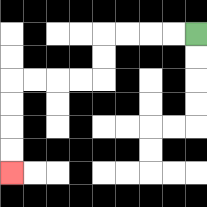{'start': '[8, 1]', 'end': '[0, 7]', 'path_directions': 'L,L,L,L,D,D,L,L,L,L,D,D,D,D', 'path_coordinates': '[[8, 1], [7, 1], [6, 1], [5, 1], [4, 1], [4, 2], [4, 3], [3, 3], [2, 3], [1, 3], [0, 3], [0, 4], [0, 5], [0, 6], [0, 7]]'}